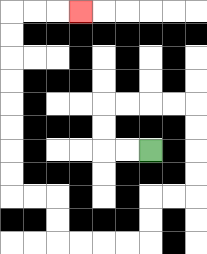{'start': '[6, 6]', 'end': '[3, 0]', 'path_directions': 'L,L,U,U,R,R,R,R,D,D,D,D,L,L,D,D,L,L,L,L,U,U,L,L,U,U,U,U,U,U,U,U,R,R,R', 'path_coordinates': '[[6, 6], [5, 6], [4, 6], [4, 5], [4, 4], [5, 4], [6, 4], [7, 4], [8, 4], [8, 5], [8, 6], [8, 7], [8, 8], [7, 8], [6, 8], [6, 9], [6, 10], [5, 10], [4, 10], [3, 10], [2, 10], [2, 9], [2, 8], [1, 8], [0, 8], [0, 7], [0, 6], [0, 5], [0, 4], [0, 3], [0, 2], [0, 1], [0, 0], [1, 0], [2, 0], [3, 0]]'}